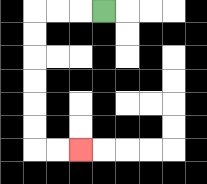{'start': '[4, 0]', 'end': '[3, 6]', 'path_directions': 'L,L,L,D,D,D,D,D,D,R,R', 'path_coordinates': '[[4, 0], [3, 0], [2, 0], [1, 0], [1, 1], [1, 2], [1, 3], [1, 4], [1, 5], [1, 6], [2, 6], [3, 6]]'}